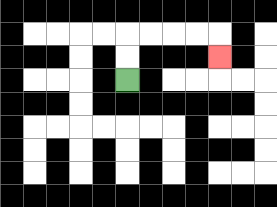{'start': '[5, 3]', 'end': '[9, 2]', 'path_directions': 'U,U,R,R,R,R,D', 'path_coordinates': '[[5, 3], [5, 2], [5, 1], [6, 1], [7, 1], [8, 1], [9, 1], [9, 2]]'}